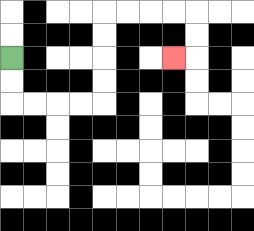{'start': '[0, 2]', 'end': '[7, 2]', 'path_directions': 'D,D,R,R,R,R,U,U,U,U,R,R,R,R,D,D,L', 'path_coordinates': '[[0, 2], [0, 3], [0, 4], [1, 4], [2, 4], [3, 4], [4, 4], [4, 3], [4, 2], [4, 1], [4, 0], [5, 0], [6, 0], [7, 0], [8, 0], [8, 1], [8, 2], [7, 2]]'}